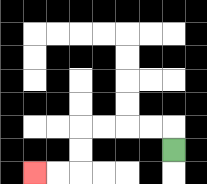{'start': '[7, 6]', 'end': '[1, 7]', 'path_directions': 'U,L,L,L,L,D,D,L,L', 'path_coordinates': '[[7, 6], [7, 5], [6, 5], [5, 5], [4, 5], [3, 5], [3, 6], [3, 7], [2, 7], [1, 7]]'}